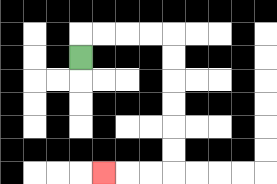{'start': '[3, 2]', 'end': '[4, 7]', 'path_directions': 'U,R,R,R,R,D,D,D,D,D,D,L,L,L', 'path_coordinates': '[[3, 2], [3, 1], [4, 1], [5, 1], [6, 1], [7, 1], [7, 2], [7, 3], [7, 4], [7, 5], [7, 6], [7, 7], [6, 7], [5, 7], [4, 7]]'}